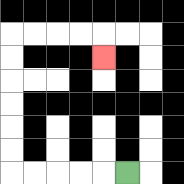{'start': '[5, 7]', 'end': '[4, 2]', 'path_directions': 'L,L,L,L,L,U,U,U,U,U,U,R,R,R,R,D', 'path_coordinates': '[[5, 7], [4, 7], [3, 7], [2, 7], [1, 7], [0, 7], [0, 6], [0, 5], [0, 4], [0, 3], [0, 2], [0, 1], [1, 1], [2, 1], [3, 1], [4, 1], [4, 2]]'}